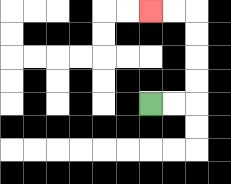{'start': '[6, 4]', 'end': '[6, 0]', 'path_directions': 'R,R,U,U,U,U,L,L', 'path_coordinates': '[[6, 4], [7, 4], [8, 4], [8, 3], [8, 2], [8, 1], [8, 0], [7, 0], [6, 0]]'}